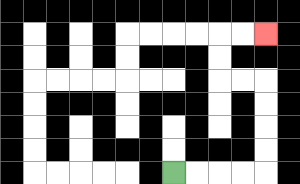{'start': '[7, 7]', 'end': '[11, 1]', 'path_directions': 'R,R,R,R,U,U,U,U,L,L,U,U,R,R', 'path_coordinates': '[[7, 7], [8, 7], [9, 7], [10, 7], [11, 7], [11, 6], [11, 5], [11, 4], [11, 3], [10, 3], [9, 3], [9, 2], [9, 1], [10, 1], [11, 1]]'}